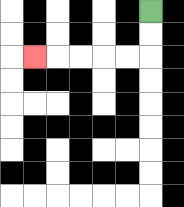{'start': '[6, 0]', 'end': '[1, 2]', 'path_directions': 'D,D,L,L,L,L,L', 'path_coordinates': '[[6, 0], [6, 1], [6, 2], [5, 2], [4, 2], [3, 2], [2, 2], [1, 2]]'}